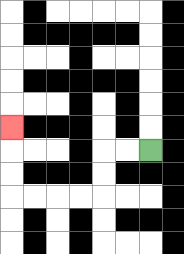{'start': '[6, 6]', 'end': '[0, 5]', 'path_directions': 'L,L,D,D,L,L,L,L,U,U,U', 'path_coordinates': '[[6, 6], [5, 6], [4, 6], [4, 7], [4, 8], [3, 8], [2, 8], [1, 8], [0, 8], [0, 7], [0, 6], [0, 5]]'}